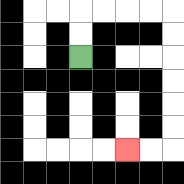{'start': '[3, 2]', 'end': '[5, 6]', 'path_directions': 'U,U,R,R,R,R,D,D,D,D,D,D,L,L', 'path_coordinates': '[[3, 2], [3, 1], [3, 0], [4, 0], [5, 0], [6, 0], [7, 0], [7, 1], [7, 2], [7, 3], [7, 4], [7, 5], [7, 6], [6, 6], [5, 6]]'}